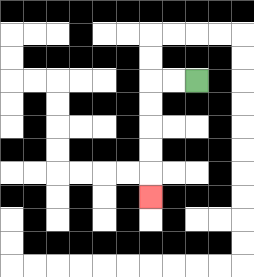{'start': '[8, 3]', 'end': '[6, 8]', 'path_directions': 'L,L,D,D,D,D,D', 'path_coordinates': '[[8, 3], [7, 3], [6, 3], [6, 4], [6, 5], [6, 6], [6, 7], [6, 8]]'}